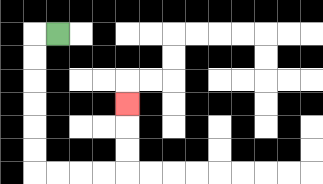{'start': '[2, 1]', 'end': '[5, 4]', 'path_directions': 'L,D,D,D,D,D,D,R,R,R,R,U,U,U', 'path_coordinates': '[[2, 1], [1, 1], [1, 2], [1, 3], [1, 4], [1, 5], [1, 6], [1, 7], [2, 7], [3, 7], [4, 7], [5, 7], [5, 6], [5, 5], [5, 4]]'}